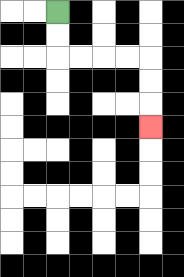{'start': '[2, 0]', 'end': '[6, 5]', 'path_directions': 'D,D,R,R,R,R,D,D,D', 'path_coordinates': '[[2, 0], [2, 1], [2, 2], [3, 2], [4, 2], [5, 2], [6, 2], [6, 3], [6, 4], [6, 5]]'}